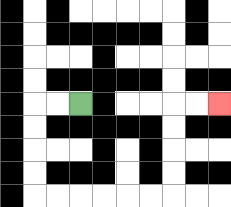{'start': '[3, 4]', 'end': '[9, 4]', 'path_directions': 'L,L,D,D,D,D,R,R,R,R,R,R,U,U,U,U,R,R', 'path_coordinates': '[[3, 4], [2, 4], [1, 4], [1, 5], [1, 6], [1, 7], [1, 8], [2, 8], [3, 8], [4, 8], [5, 8], [6, 8], [7, 8], [7, 7], [7, 6], [7, 5], [7, 4], [8, 4], [9, 4]]'}